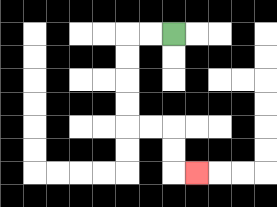{'start': '[7, 1]', 'end': '[8, 7]', 'path_directions': 'L,L,D,D,D,D,R,R,D,D,R', 'path_coordinates': '[[7, 1], [6, 1], [5, 1], [5, 2], [5, 3], [5, 4], [5, 5], [6, 5], [7, 5], [7, 6], [7, 7], [8, 7]]'}